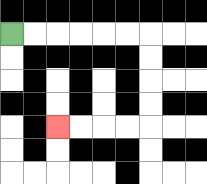{'start': '[0, 1]', 'end': '[2, 5]', 'path_directions': 'R,R,R,R,R,R,D,D,D,D,L,L,L,L', 'path_coordinates': '[[0, 1], [1, 1], [2, 1], [3, 1], [4, 1], [5, 1], [6, 1], [6, 2], [6, 3], [6, 4], [6, 5], [5, 5], [4, 5], [3, 5], [2, 5]]'}